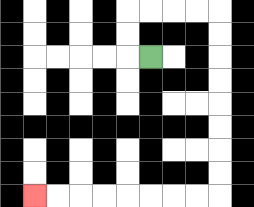{'start': '[6, 2]', 'end': '[1, 8]', 'path_directions': 'L,U,U,R,R,R,R,D,D,D,D,D,D,D,D,L,L,L,L,L,L,L,L', 'path_coordinates': '[[6, 2], [5, 2], [5, 1], [5, 0], [6, 0], [7, 0], [8, 0], [9, 0], [9, 1], [9, 2], [9, 3], [9, 4], [9, 5], [9, 6], [9, 7], [9, 8], [8, 8], [7, 8], [6, 8], [5, 8], [4, 8], [3, 8], [2, 8], [1, 8]]'}